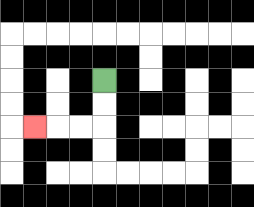{'start': '[4, 3]', 'end': '[1, 5]', 'path_directions': 'D,D,L,L,L', 'path_coordinates': '[[4, 3], [4, 4], [4, 5], [3, 5], [2, 5], [1, 5]]'}